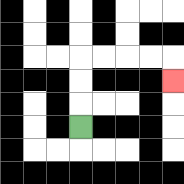{'start': '[3, 5]', 'end': '[7, 3]', 'path_directions': 'U,U,U,R,R,R,R,D', 'path_coordinates': '[[3, 5], [3, 4], [3, 3], [3, 2], [4, 2], [5, 2], [6, 2], [7, 2], [7, 3]]'}